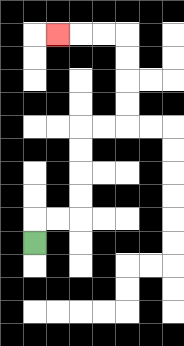{'start': '[1, 10]', 'end': '[2, 1]', 'path_directions': 'U,R,R,U,U,U,U,R,R,U,U,U,U,L,L,L', 'path_coordinates': '[[1, 10], [1, 9], [2, 9], [3, 9], [3, 8], [3, 7], [3, 6], [3, 5], [4, 5], [5, 5], [5, 4], [5, 3], [5, 2], [5, 1], [4, 1], [3, 1], [2, 1]]'}